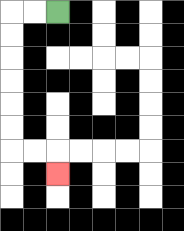{'start': '[2, 0]', 'end': '[2, 7]', 'path_directions': 'L,L,D,D,D,D,D,D,R,R,D', 'path_coordinates': '[[2, 0], [1, 0], [0, 0], [0, 1], [0, 2], [0, 3], [0, 4], [0, 5], [0, 6], [1, 6], [2, 6], [2, 7]]'}